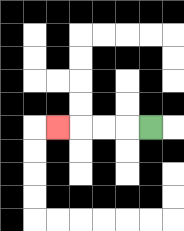{'start': '[6, 5]', 'end': '[2, 5]', 'path_directions': 'L,L,L,L', 'path_coordinates': '[[6, 5], [5, 5], [4, 5], [3, 5], [2, 5]]'}